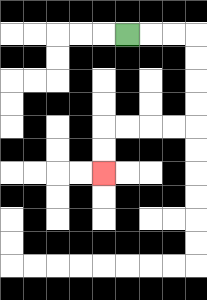{'start': '[5, 1]', 'end': '[4, 7]', 'path_directions': 'R,R,R,D,D,D,D,L,L,L,L,D,D', 'path_coordinates': '[[5, 1], [6, 1], [7, 1], [8, 1], [8, 2], [8, 3], [8, 4], [8, 5], [7, 5], [6, 5], [5, 5], [4, 5], [4, 6], [4, 7]]'}